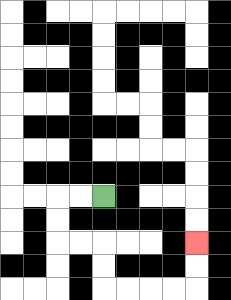{'start': '[4, 8]', 'end': '[8, 10]', 'path_directions': 'L,L,D,D,R,R,D,D,R,R,R,R,U,U', 'path_coordinates': '[[4, 8], [3, 8], [2, 8], [2, 9], [2, 10], [3, 10], [4, 10], [4, 11], [4, 12], [5, 12], [6, 12], [7, 12], [8, 12], [8, 11], [8, 10]]'}